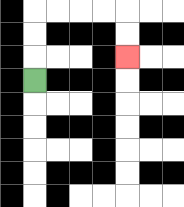{'start': '[1, 3]', 'end': '[5, 2]', 'path_directions': 'U,U,U,R,R,R,R,D,D', 'path_coordinates': '[[1, 3], [1, 2], [1, 1], [1, 0], [2, 0], [3, 0], [4, 0], [5, 0], [5, 1], [5, 2]]'}